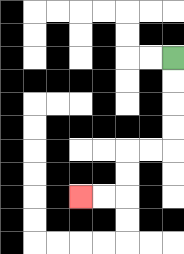{'start': '[7, 2]', 'end': '[3, 8]', 'path_directions': 'D,D,D,D,L,L,D,D,L,L', 'path_coordinates': '[[7, 2], [7, 3], [7, 4], [7, 5], [7, 6], [6, 6], [5, 6], [5, 7], [5, 8], [4, 8], [3, 8]]'}